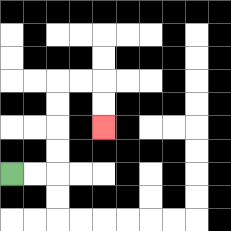{'start': '[0, 7]', 'end': '[4, 5]', 'path_directions': 'R,R,U,U,U,U,R,R,D,D', 'path_coordinates': '[[0, 7], [1, 7], [2, 7], [2, 6], [2, 5], [2, 4], [2, 3], [3, 3], [4, 3], [4, 4], [4, 5]]'}